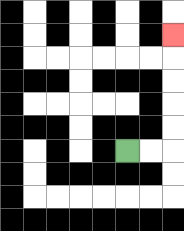{'start': '[5, 6]', 'end': '[7, 1]', 'path_directions': 'R,R,U,U,U,U,U', 'path_coordinates': '[[5, 6], [6, 6], [7, 6], [7, 5], [7, 4], [7, 3], [7, 2], [7, 1]]'}